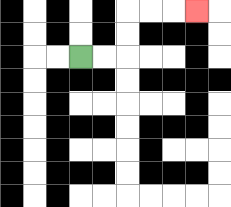{'start': '[3, 2]', 'end': '[8, 0]', 'path_directions': 'R,R,U,U,R,R,R', 'path_coordinates': '[[3, 2], [4, 2], [5, 2], [5, 1], [5, 0], [6, 0], [7, 0], [8, 0]]'}